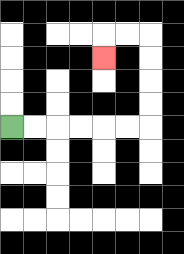{'start': '[0, 5]', 'end': '[4, 2]', 'path_directions': 'R,R,R,R,R,R,U,U,U,U,L,L,D', 'path_coordinates': '[[0, 5], [1, 5], [2, 5], [3, 5], [4, 5], [5, 5], [6, 5], [6, 4], [6, 3], [6, 2], [6, 1], [5, 1], [4, 1], [4, 2]]'}